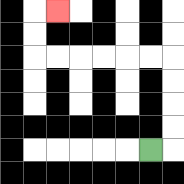{'start': '[6, 6]', 'end': '[2, 0]', 'path_directions': 'R,U,U,U,U,L,L,L,L,L,L,U,U,R', 'path_coordinates': '[[6, 6], [7, 6], [7, 5], [7, 4], [7, 3], [7, 2], [6, 2], [5, 2], [4, 2], [3, 2], [2, 2], [1, 2], [1, 1], [1, 0], [2, 0]]'}